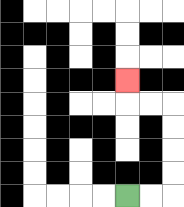{'start': '[5, 8]', 'end': '[5, 3]', 'path_directions': 'R,R,U,U,U,U,L,L,U', 'path_coordinates': '[[5, 8], [6, 8], [7, 8], [7, 7], [7, 6], [7, 5], [7, 4], [6, 4], [5, 4], [5, 3]]'}